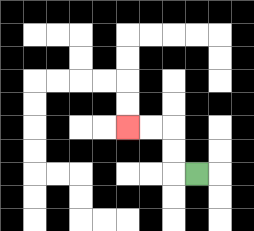{'start': '[8, 7]', 'end': '[5, 5]', 'path_directions': 'L,U,U,L,L', 'path_coordinates': '[[8, 7], [7, 7], [7, 6], [7, 5], [6, 5], [5, 5]]'}